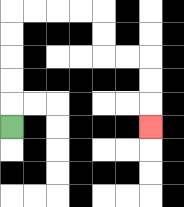{'start': '[0, 5]', 'end': '[6, 5]', 'path_directions': 'U,U,U,U,U,R,R,R,R,D,D,R,R,D,D,D', 'path_coordinates': '[[0, 5], [0, 4], [0, 3], [0, 2], [0, 1], [0, 0], [1, 0], [2, 0], [3, 0], [4, 0], [4, 1], [4, 2], [5, 2], [6, 2], [6, 3], [6, 4], [6, 5]]'}